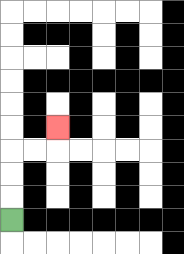{'start': '[0, 9]', 'end': '[2, 5]', 'path_directions': 'U,U,U,R,R,U', 'path_coordinates': '[[0, 9], [0, 8], [0, 7], [0, 6], [1, 6], [2, 6], [2, 5]]'}